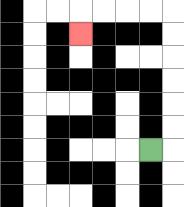{'start': '[6, 6]', 'end': '[3, 1]', 'path_directions': 'R,U,U,U,U,U,U,L,L,L,L,D', 'path_coordinates': '[[6, 6], [7, 6], [7, 5], [7, 4], [7, 3], [7, 2], [7, 1], [7, 0], [6, 0], [5, 0], [4, 0], [3, 0], [3, 1]]'}